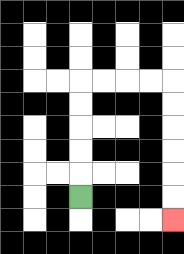{'start': '[3, 8]', 'end': '[7, 9]', 'path_directions': 'U,U,U,U,U,R,R,R,R,D,D,D,D,D,D', 'path_coordinates': '[[3, 8], [3, 7], [3, 6], [3, 5], [3, 4], [3, 3], [4, 3], [5, 3], [6, 3], [7, 3], [7, 4], [7, 5], [7, 6], [7, 7], [7, 8], [7, 9]]'}